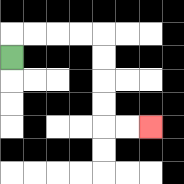{'start': '[0, 2]', 'end': '[6, 5]', 'path_directions': 'U,R,R,R,R,D,D,D,D,R,R', 'path_coordinates': '[[0, 2], [0, 1], [1, 1], [2, 1], [3, 1], [4, 1], [4, 2], [4, 3], [4, 4], [4, 5], [5, 5], [6, 5]]'}